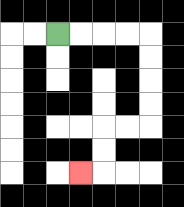{'start': '[2, 1]', 'end': '[3, 7]', 'path_directions': 'R,R,R,R,D,D,D,D,L,L,D,D,L', 'path_coordinates': '[[2, 1], [3, 1], [4, 1], [5, 1], [6, 1], [6, 2], [6, 3], [6, 4], [6, 5], [5, 5], [4, 5], [4, 6], [4, 7], [3, 7]]'}